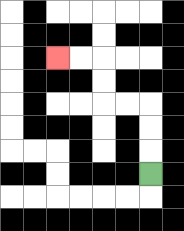{'start': '[6, 7]', 'end': '[2, 2]', 'path_directions': 'U,U,U,L,L,U,U,L,L', 'path_coordinates': '[[6, 7], [6, 6], [6, 5], [6, 4], [5, 4], [4, 4], [4, 3], [4, 2], [3, 2], [2, 2]]'}